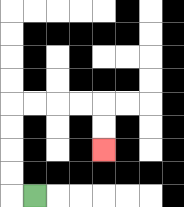{'start': '[1, 8]', 'end': '[4, 6]', 'path_directions': 'L,U,U,U,U,R,R,R,R,D,D', 'path_coordinates': '[[1, 8], [0, 8], [0, 7], [0, 6], [0, 5], [0, 4], [1, 4], [2, 4], [3, 4], [4, 4], [4, 5], [4, 6]]'}